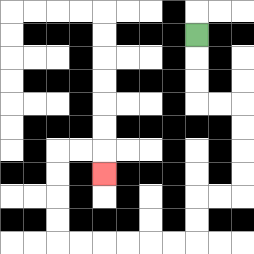{'start': '[8, 1]', 'end': '[4, 7]', 'path_directions': 'D,D,D,R,R,D,D,D,D,L,L,D,D,L,L,L,L,L,L,U,U,U,U,R,R,D', 'path_coordinates': '[[8, 1], [8, 2], [8, 3], [8, 4], [9, 4], [10, 4], [10, 5], [10, 6], [10, 7], [10, 8], [9, 8], [8, 8], [8, 9], [8, 10], [7, 10], [6, 10], [5, 10], [4, 10], [3, 10], [2, 10], [2, 9], [2, 8], [2, 7], [2, 6], [3, 6], [4, 6], [4, 7]]'}